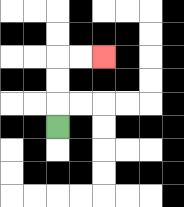{'start': '[2, 5]', 'end': '[4, 2]', 'path_directions': 'U,U,U,R,R', 'path_coordinates': '[[2, 5], [2, 4], [2, 3], [2, 2], [3, 2], [4, 2]]'}